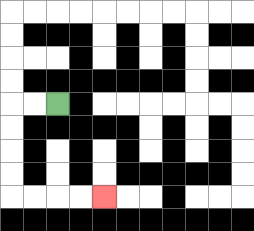{'start': '[2, 4]', 'end': '[4, 8]', 'path_directions': 'L,L,D,D,D,D,R,R,R,R', 'path_coordinates': '[[2, 4], [1, 4], [0, 4], [0, 5], [0, 6], [0, 7], [0, 8], [1, 8], [2, 8], [3, 8], [4, 8]]'}